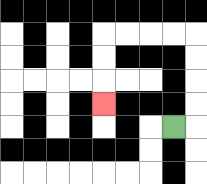{'start': '[7, 5]', 'end': '[4, 4]', 'path_directions': 'R,U,U,U,U,L,L,L,L,D,D,D', 'path_coordinates': '[[7, 5], [8, 5], [8, 4], [8, 3], [8, 2], [8, 1], [7, 1], [6, 1], [5, 1], [4, 1], [4, 2], [4, 3], [4, 4]]'}